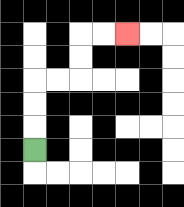{'start': '[1, 6]', 'end': '[5, 1]', 'path_directions': 'U,U,U,R,R,U,U,R,R', 'path_coordinates': '[[1, 6], [1, 5], [1, 4], [1, 3], [2, 3], [3, 3], [3, 2], [3, 1], [4, 1], [5, 1]]'}